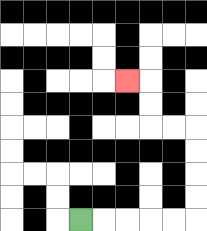{'start': '[3, 9]', 'end': '[5, 3]', 'path_directions': 'R,R,R,R,R,U,U,U,U,L,L,U,U,L', 'path_coordinates': '[[3, 9], [4, 9], [5, 9], [6, 9], [7, 9], [8, 9], [8, 8], [8, 7], [8, 6], [8, 5], [7, 5], [6, 5], [6, 4], [6, 3], [5, 3]]'}